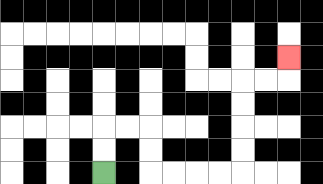{'start': '[4, 7]', 'end': '[12, 2]', 'path_directions': 'U,U,R,R,D,D,R,R,R,R,U,U,U,U,R,R,U', 'path_coordinates': '[[4, 7], [4, 6], [4, 5], [5, 5], [6, 5], [6, 6], [6, 7], [7, 7], [8, 7], [9, 7], [10, 7], [10, 6], [10, 5], [10, 4], [10, 3], [11, 3], [12, 3], [12, 2]]'}